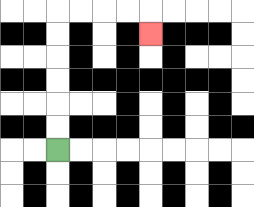{'start': '[2, 6]', 'end': '[6, 1]', 'path_directions': 'U,U,U,U,U,U,R,R,R,R,D', 'path_coordinates': '[[2, 6], [2, 5], [2, 4], [2, 3], [2, 2], [2, 1], [2, 0], [3, 0], [4, 0], [5, 0], [6, 0], [6, 1]]'}